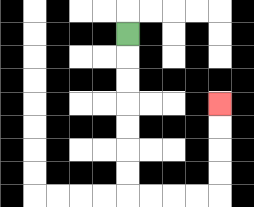{'start': '[5, 1]', 'end': '[9, 4]', 'path_directions': 'D,D,D,D,D,D,D,R,R,R,R,U,U,U,U', 'path_coordinates': '[[5, 1], [5, 2], [5, 3], [5, 4], [5, 5], [5, 6], [5, 7], [5, 8], [6, 8], [7, 8], [8, 8], [9, 8], [9, 7], [9, 6], [9, 5], [9, 4]]'}